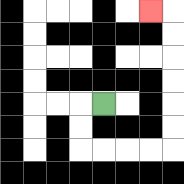{'start': '[4, 4]', 'end': '[6, 0]', 'path_directions': 'L,D,D,R,R,R,R,U,U,U,U,U,U,L', 'path_coordinates': '[[4, 4], [3, 4], [3, 5], [3, 6], [4, 6], [5, 6], [6, 6], [7, 6], [7, 5], [7, 4], [7, 3], [7, 2], [7, 1], [7, 0], [6, 0]]'}